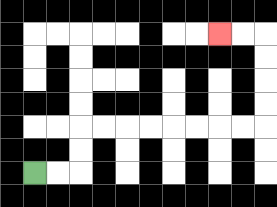{'start': '[1, 7]', 'end': '[9, 1]', 'path_directions': 'R,R,U,U,R,R,R,R,R,R,R,R,U,U,U,U,L,L', 'path_coordinates': '[[1, 7], [2, 7], [3, 7], [3, 6], [3, 5], [4, 5], [5, 5], [6, 5], [7, 5], [8, 5], [9, 5], [10, 5], [11, 5], [11, 4], [11, 3], [11, 2], [11, 1], [10, 1], [9, 1]]'}